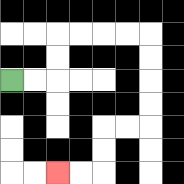{'start': '[0, 3]', 'end': '[2, 7]', 'path_directions': 'R,R,U,U,R,R,R,R,D,D,D,D,L,L,D,D,L,L', 'path_coordinates': '[[0, 3], [1, 3], [2, 3], [2, 2], [2, 1], [3, 1], [4, 1], [5, 1], [6, 1], [6, 2], [6, 3], [6, 4], [6, 5], [5, 5], [4, 5], [4, 6], [4, 7], [3, 7], [2, 7]]'}